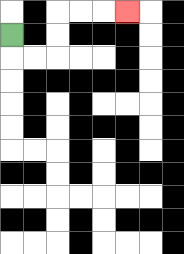{'start': '[0, 1]', 'end': '[5, 0]', 'path_directions': 'D,R,R,U,U,R,R,R', 'path_coordinates': '[[0, 1], [0, 2], [1, 2], [2, 2], [2, 1], [2, 0], [3, 0], [4, 0], [5, 0]]'}